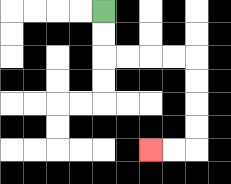{'start': '[4, 0]', 'end': '[6, 6]', 'path_directions': 'D,D,R,R,R,R,D,D,D,D,L,L', 'path_coordinates': '[[4, 0], [4, 1], [4, 2], [5, 2], [6, 2], [7, 2], [8, 2], [8, 3], [8, 4], [8, 5], [8, 6], [7, 6], [6, 6]]'}